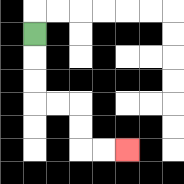{'start': '[1, 1]', 'end': '[5, 6]', 'path_directions': 'D,D,D,R,R,D,D,R,R', 'path_coordinates': '[[1, 1], [1, 2], [1, 3], [1, 4], [2, 4], [3, 4], [3, 5], [3, 6], [4, 6], [5, 6]]'}